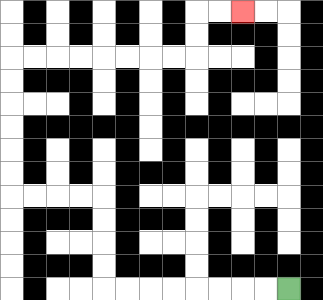{'start': '[12, 12]', 'end': '[10, 0]', 'path_directions': 'L,L,L,L,L,L,L,L,U,U,U,U,L,L,L,L,U,U,U,U,U,U,R,R,R,R,R,R,R,R,U,U,R,R', 'path_coordinates': '[[12, 12], [11, 12], [10, 12], [9, 12], [8, 12], [7, 12], [6, 12], [5, 12], [4, 12], [4, 11], [4, 10], [4, 9], [4, 8], [3, 8], [2, 8], [1, 8], [0, 8], [0, 7], [0, 6], [0, 5], [0, 4], [0, 3], [0, 2], [1, 2], [2, 2], [3, 2], [4, 2], [5, 2], [6, 2], [7, 2], [8, 2], [8, 1], [8, 0], [9, 0], [10, 0]]'}